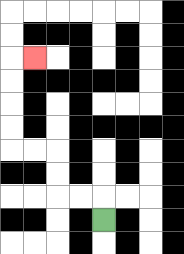{'start': '[4, 9]', 'end': '[1, 2]', 'path_directions': 'U,L,L,U,U,L,L,U,U,U,U,R', 'path_coordinates': '[[4, 9], [4, 8], [3, 8], [2, 8], [2, 7], [2, 6], [1, 6], [0, 6], [0, 5], [0, 4], [0, 3], [0, 2], [1, 2]]'}